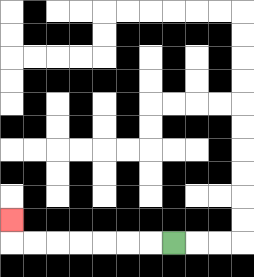{'start': '[7, 10]', 'end': '[0, 9]', 'path_directions': 'L,L,L,L,L,L,L,U', 'path_coordinates': '[[7, 10], [6, 10], [5, 10], [4, 10], [3, 10], [2, 10], [1, 10], [0, 10], [0, 9]]'}